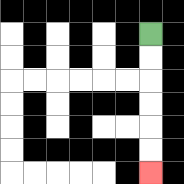{'start': '[6, 1]', 'end': '[6, 7]', 'path_directions': 'D,D,D,D,D,D', 'path_coordinates': '[[6, 1], [6, 2], [6, 3], [6, 4], [6, 5], [6, 6], [6, 7]]'}